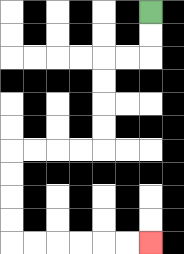{'start': '[6, 0]', 'end': '[6, 10]', 'path_directions': 'D,D,L,L,D,D,D,D,L,L,L,L,D,D,D,D,R,R,R,R,R,R', 'path_coordinates': '[[6, 0], [6, 1], [6, 2], [5, 2], [4, 2], [4, 3], [4, 4], [4, 5], [4, 6], [3, 6], [2, 6], [1, 6], [0, 6], [0, 7], [0, 8], [0, 9], [0, 10], [1, 10], [2, 10], [3, 10], [4, 10], [5, 10], [6, 10]]'}